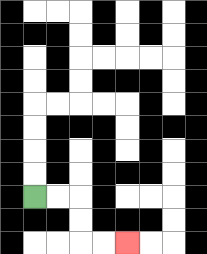{'start': '[1, 8]', 'end': '[5, 10]', 'path_directions': 'R,R,D,D,R,R', 'path_coordinates': '[[1, 8], [2, 8], [3, 8], [3, 9], [3, 10], [4, 10], [5, 10]]'}